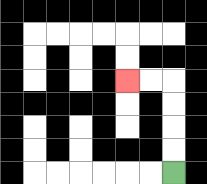{'start': '[7, 7]', 'end': '[5, 3]', 'path_directions': 'U,U,U,U,L,L', 'path_coordinates': '[[7, 7], [7, 6], [7, 5], [7, 4], [7, 3], [6, 3], [5, 3]]'}